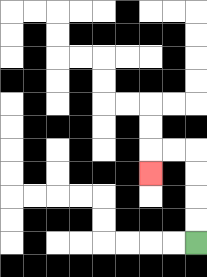{'start': '[8, 10]', 'end': '[6, 7]', 'path_directions': 'U,U,U,U,L,L,D', 'path_coordinates': '[[8, 10], [8, 9], [8, 8], [8, 7], [8, 6], [7, 6], [6, 6], [6, 7]]'}